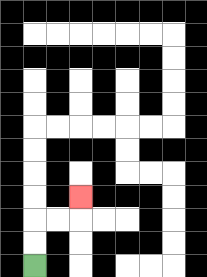{'start': '[1, 11]', 'end': '[3, 8]', 'path_directions': 'U,U,R,R,U', 'path_coordinates': '[[1, 11], [1, 10], [1, 9], [2, 9], [3, 9], [3, 8]]'}